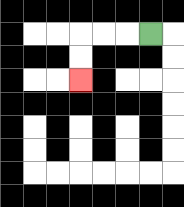{'start': '[6, 1]', 'end': '[3, 3]', 'path_directions': 'L,L,L,D,D', 'path_coordinates': '[[6, 1], [5, 1], [4, 1], [3, 1], [3, 2], [3, 3]]'}